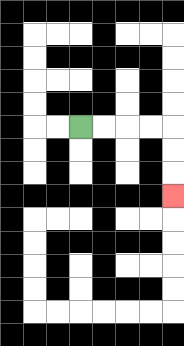{'start': '[3, 5]', 'end': '[7, 8]', 'path_directions': 'R,R,R,R,D,D,D', 'path_coordinates': '[[3, 5], [4, 5], [5, 5], [6, 5], [7, 5], [7, 6], [7, 7], [7, 8]]'}